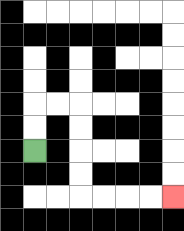{'start': '[1, 6]', 'end': '[7, 8]', 'path_directions': 'U,U,R,R,D,D,D,D,R,R,R,R', 'path_coordinates': '[[1, 6], [1, 5], [1, 4], [2, 4], [3, 4], [3, 5], [3, 6], [3, 7], [3, 8], [4, 8], [5, 8], [6, 8], [7, 8]]'}